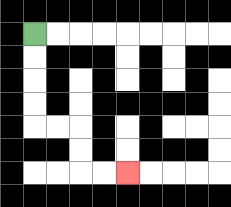{'start': '[1, 1]', 'end': '[5, 7]', 'path_directions': 'D,D,D,D,R,R,D,D,R,R', 'path_coordinates': '[[1, 1], [1, 2], [1, 3], [1, 4], [1, 5], [2, 5], [3, 5], [3, 6], [3, 7], [4, 7], [5, 7]]'}